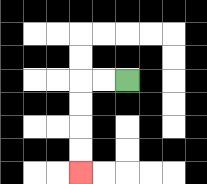{'start': '[5, 3]', 'end': '[3, 7]', 'path_directions': 'L,L,D,D,D,D', 'path_coordinates': '[[5, 3], [4, 3], [3, 3], [3, 4], [3, 5], [3, 6], [3, 7]]'}